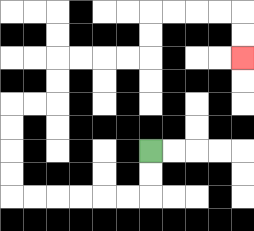{'start': '[6, 6]', 'end': '[10, 2]', 'path_directions': 'D,D,L,L,L,L,L,L,U,U,U,U,R,R,U,U,R,R,R,R,U,U,R,R,R,R,D,D', 'path_coordinates': '[[6, 6], [6, 7], [6, 8], [5, 8], [4, 8], [3, 8], [2, 8], [1, 8], [0, 8], [0, 7], [0, 6], [0, 5], [0, 4], [1, 4], [2, 4], [2, 3], [2, 2], [3, 2], [4, 2], [5, 2], [6, 2], [6, 1], [6, 0], [7, 0], [8, 0], [9, 0], [10, 0], [10, 1], [10, 2]]'}